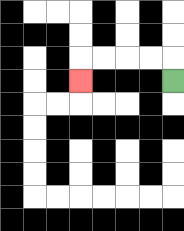{'start': '[7, 3]', 'end': '[3, 3]', 'path_directions': 'U,L,L,L,L,D', 'path_coordinates': '[[7, 3], [7, 2], [6, 2], [5, 2], [4, 2], [3, 2], [3, 3]]'}